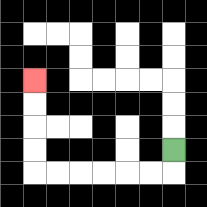{'start': '[7, 6]', 'end': '[1, 3]', 'path_directions': 'D,L,L,L,L,L,L,U,U,U,U', 'path_coordinates': '[[7, 6], [7, 7], [6, 7], [5, 7], [4, 7], [3, 7], [2, 7], [1, 7], [1, 6], [1, 5], [1, 4], [1, 3]]'}